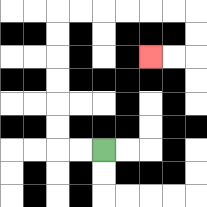{'start': '[4, 6]', 'end': '[6, 2]', 'path_directions': 'L,L,U,U,U,U,U,U,R,R,R,R,R,R,D,D,L,L', 'path_coordinates': '[[4, 6], [3, 6], [2, 6], [2, 5], [2, 4], [2, 3], [2, 2], [2, 1], [2, 0], [3, 0], [4, 0], [5, 0], [6, 0], [7, 0], [8, 0], [8, 1], [8, 2], [7, 2], [6, 2]]'}